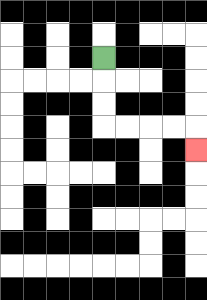{'start': '[4, 2]', 'end': '[8, 6]', 'path_directions': 'D,D,D,R,R,R,R,D', 'path_coordinates': '[[4, 2], [4, 3], [4, 4], [4, 5], [5, 5], [6, 5], [7, 5], [8, 5], [8, 6]]'}